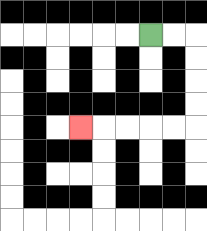{'start': '[6, 1]', 'end': '[3, 5]', 'path_directions': 'R,R,D,D,D,D,L,L,L,L,L', 'path_coordinates': '[[6, 1], [7, 1], [8, 1], [8, 2], [8, 3], [8, 4], [8, 5], [7, 5], [6, 5], [5, 5], [4, 5], [3, 5]]'}